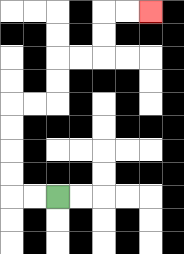{'start': '[2, 8]', 'end': '[6, 0]', 'path_directions': 'L,L,U,U,U,U,R,R,U,U,R,R,U,U,R,R', 'path_coordinates': '[[2, 8], [1, 8], [0, 8], [0, 7], [0, 6], [0, 5], [0, 4], [1, 4], [2, 4], [2, 3], [2, 2], [3, 2], [4, 2], [4, 1], [4, 0], [5, 0], [6, 0]]'}